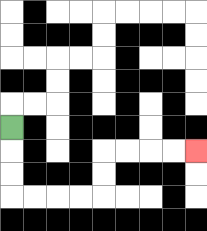{'start': '[0, 5]', 'end': '[8, 6]', 'path_directions': 'D,D,D,R,R,R,R,U,U,R,R,R,R', 'path_coordinates': '[[0, 5], [0, 6], [0, 7], [0, 8], [1, 8], [2, 8], [3, 8], [4, 8], [4, 7], [4, 6], [5, 6], [6, 6], [7, 6], [8, 6]]'}